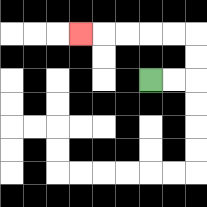{'start': '[6, 3]', 'end': '[3, 1]', 'path_directions': 'R,R,U,U,L,L,L,L,L', 'path_coordinates': '[[6, 3], [7, 3], [8, 3], [8, 2], [8, 1], [7, 1], [6, 1], [5, 1], [4, 1], [3, 1]]'}